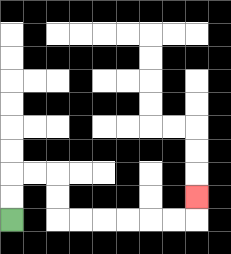{'start': '[0, 9]', 'end': '[8, 8]', 'path_directions': 'U,U,R,R,D,D,R,R,R,R,R,R,U', 'path_coordinates': '[[0, 9], [0, 8], [0, 7], [1, 7], [2, 7], [2, 8], [2, 9], [3, 9], [4, 9], [5, 9], [6, 9], [7, 9], [8, 9], [8, 8]]'}